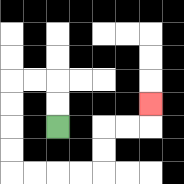{'start': '[2, 5]', 'end': '[6, 4]', 'path_directions': 'U,U,L,L,D,D,D,D,R,R,R,R,U,U,R,R,U', 'path_coordinates': '[[2, 5], [2, 4], [2, 3], [1, 3], [0, 3], [0, 4], [0, 5], [0, 6], [0, 7], [1, 7], [2, 7], [3, 7], [4, 7], [4, 6], [4, 5], [5, 5], [6, 5], [6, 4]]'}